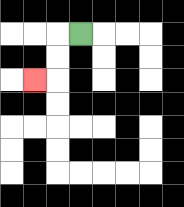{'start': '[3, 1]', 'end': '[1, 3]', 'path_directions': 'L,D,D,L', 'path_coordinates': '[[3, 1], [2, 1], [2, 2], [2, 3], [1, 3]]'}